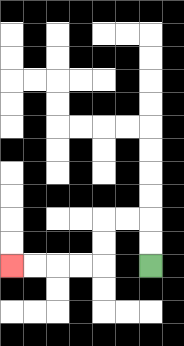{'start': '[6, 11]', 'end': '[0, 11]', 'path_directions': 'U,U,L,L,D,D,L,L,L,L', 'path_coordinates': '[[6, 11], [6, 10], [6, 9], [5, 9], [4, 9], [4, 10], [4, 11], [3, 11], [2, 11], [1, 11], [0, 11]]'}